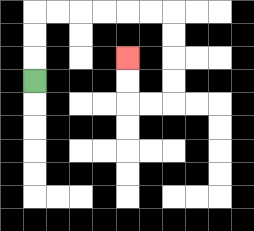{'start': '[1, 3]', 'end': '[5, 2]', 'path_directions': 'U,U,U,R,R,R,R,R,R,D,D,D,D,L,L,U,U', 'path_coordinates': '[[1, 3], [1, 2], [1, 1], [1, 0], [2, 0], [3, 0], [4, 0], [5, 0], [6, 0], [7, 0], [7, 1], [7, 2], [7, 3], [7, 4], [6, 4], [5, 4], [5, 3], [5, 2]]'}